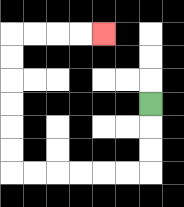{'start': '[6, 4]', 'end': '[4, 1]', 'path_directions': 'D,D,D,L,L,L,L,L,L,U,U,U,U,U,U,R,R,R,R', 'path_coordinates': '[[6, 4], [6, 5], [6, 6], [6, 7], [5, 7], [4, 7], [3, 7], [2, 7], [1, 7], [0, 7], [0, 6], [0, 5], [0, 4], [0, 3], [0, 2], [0, 1], [1, 1], [2, 1], [3, 1], [4, 1]]'}